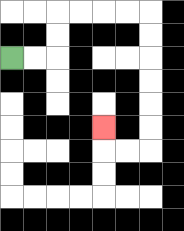{'start': '[0, 2]', 'end': '[4, 5]', 'path_directions': 'R,R,U,U,R,R,R,R,D,D,D,D,D,D,L,L,U', 'path_coordinates': '[[0, 2], [1, 2], [2, 2], [2, 1], [2, 0], [3, 0], [4, 0], [5, 0], [6, 0], [6, 1], [6, 2], [6, 3], [6, 4], [6, 5], [6, 6], [5, 6], [4, 6], [4, 5]]'}